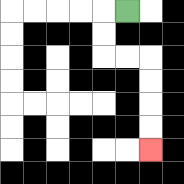{'start': '[5, 0]', 'end': '[6, 6]', 'path_directions': 'L,D,D,R,R,D,D,D,D', 'path_coordinates': '[[5, 0], [4, 0], [4, 1], [4, 2], [5, 2], [6, 2], [6, 3], [6, 4], [6, 5], [6, 6]]'}